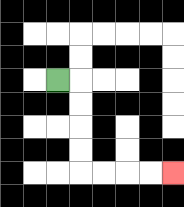{'start': '[2, 3]', 'end': '[7, 7]', 'path_directions': 'R,D,D,D,D,R,R,R,R', 'path_coordinates': '[[2, 3], [3, 3], [3, 4], [3, 5], [3, 6], [3, 7], [4, 7], [5, 7], [6, 7], [7, 7]]'}